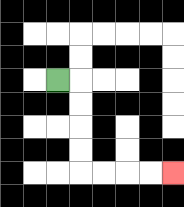{'start': '[2, 3]', 'end': '[7, 7]', 'path_directions': 'R,D,D,D,D,R,R,R,R', 'path_coordinates': '[[2, 3], [3, 3], [3, 4], [3, 5], [3, 6], [3, 7], [4, 7], [5, 7], [6, 7], [7, 7]]'}